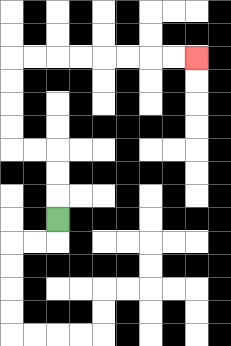{'start': '[2, 9]', 'end': '[8, 2]', 'path_directions': 'U,U,U,L,L,U,U,U,U,R,R,R,R,R,R,R,R', 'path_coordinates': '[[2, 9], [2, 8], [2, 7], [2, 6], [1, 6], [0, 6], [0, 5], [0, 4], [0, 3], [0, 2], [1, 2], [2, 2], [3, 2], [4, 2], [5, 2], [6, 2], [7, 2], [8, 2]]'}